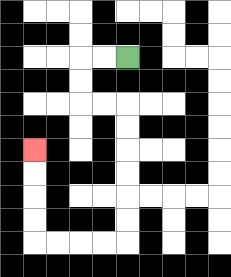{'start': '[5, 2]', 'end': '[1, 6]', 'path_directions': 'L,L,D,D,R,R,D,D,D,D,D,D,L,L,L,L,U,U,U,U', 'path_coordinates': '[[5, 2], [4, 2], [3, 2], [3, 3], [3, 4], [4, 4], [5, 4], [5, 5], [5, 6], [5, 7], [5, 8], [5, 9], [5, 10], [4, 10], [3, 10], [2, 10], [1, 10], [1, 9], [1, 8], [1, 7], [1, 6]]'}